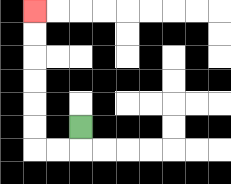{'start': '[3, 5]', 'end': '[1, 0]', 'path_directions': 'D,L,L,U,U,U,U,U,U', 'path_coordinates': '[[3, 5], [3, 6], [2, 6], [1, 6], [1, 5], [1, 4], [1, 3], [1, 2], [1, 1], [1, 0]]'}